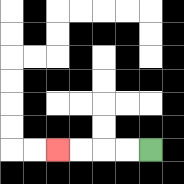{'start': '[6, 6]', 'end': '[2, 6]', 'path_directions': 'L,L,L,L', 'path_coordinates': '[[6, 6], [5, 6], [4, 6], [3, 6], [2, 6]]'}